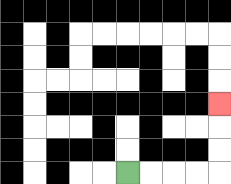{'start': '[5, 7]', 'end': '[9, 4]', 'path_directions': 'R,R,R,R,U,U,U', 'path_coordinates': '[[5, 7], [6, 7], [7, 7], [8, 7], [9, 7], [9, 6], [9, 5], [9, 4]]'}